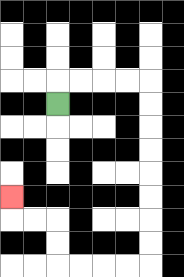{'start': '[2, 4]', 'end': '[0, 8]', 'path_directions': 'U,R,R,R,R,D,D,D,D,D,D,D,D,L,L,L,L,U,U,L,L,U', 'path_coordinates': '[[2, 4], [2, 3], [3, 3], [4, 3], [5, 3], [6, 3], [6, 4], [6, 5], [6, 6], [6, 7], [6, 8], [6, 9], [6, 10], [6, 11], [5, 11], [4, 11], [3, 11], [2, 11], [2, 10], [2, 9], [1, 9], [0, 9], [0, 8]]'}